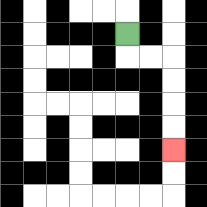{'start': '[5, 1]', 'end': '[7, 6]', 'path_directions': 'D,R,R,D,D,D,D', 'path_coordinates': '[[5, 1], [5, 2], [6, 2], [7, 2], [7, 3], [7, 4], [7, 5], [7, 6]]'}